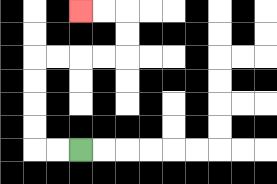{'start': '[3, 6]', 'end': '[3, 0]', 'path_directions': 'L,L,U,U,U,U,R,R,R,R,U,U,L,L', 'path_coordinates': '[[3, 6], [2, 6], [1, 6], [1, 5], [1, 4], [1, 3], [1, 2], [2, 2], [3, 2], [4, 2], [5, 2], [5, 1], [5, 0], [4, 0], [3, 0]]'}